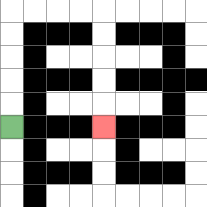{'start': '[0, 5]', 'end': '[4, 5]', 'path_directions': 'U,U,U,U,U,R,R,R,R,D,D,D,D,D', 'path_coordinates': '[[0, 5], [0, 4], [0, 3], [0, 2], [0, 1], [0, 0], [1, 0], [2, 0], [3, 0], [4, 0], [4, 1], [4, 2], [4, 3], [4, 4], [4, 5]]'}